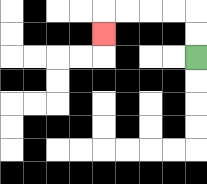{'start': '[8, 2]', 'end': '[4, 1]', 'path_directions': 'U,U,L,L,L,L,D', 'path_coordinates': '[[8, 2], [8, 1], [8, 0], [7, 0], [6, 0], [5, 0], [4, 0], [4, 1]]'}